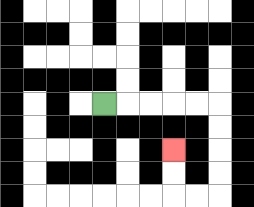{'start': '[4, 4]', 'end': '[7, 6]', 'path_directions': 'R,R,R,R,R,D,D,D,D,L,L,U,U', 'path_coordinates': '[[4, 4], [5, 4], [6, 4], [7, 4], [8, 4], [9, 4], [9, 5], [9, 6], [9, 7], [9, 8], [8, 8], [7, 8], [7, 7], [7, 6]]'}